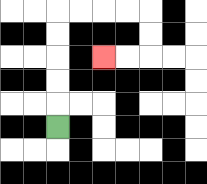{'start': '[2, 5]', 'end': '[4, 2]', 'path_directions': 'U,U,U,U,U,R,R,R,R,D,D,L,L', 'path_coordinates': '[[2, 5], [2, 4], [2, 3], [2, 2], [2, 1], [2, 0], [3, 0], [4, 0], [5, 0], [6, 0], [6, 1], [6, 2], [5, 2], [4, 2]]'}